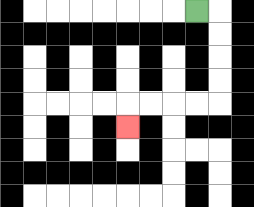{'start': '[8, 0]', 'end': '[5, 5]', 'path_directions': 'R,D,D,D,D,L,L,L,L,D', 'path_coordinates': '[[8, 0], [9, 0], [9, 1], [9, 2], [9, 3], [9, 4], [8, 4], [7, 4], [6, 4], [5, 4], [5, 5]]'}